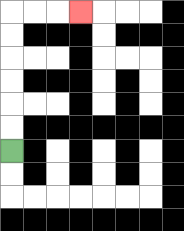{'start': '[0, 6]', 'end': '[3, 0]', 'path_directions': 'U,U,U,U,U,U,R,R,R', 'path_coordinates': '[[0, 6], [0, 5], [0, 4], [0, 3], [0, 2], [0, 1], [0, 0], [1, 0], [2, 0], [3, 0]]'}